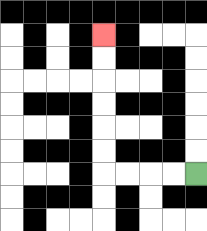{'start': '[8, 7]', 'end': '[4, 1]', 'path_directions': 'L,L,L,L,U,U,U,U,U,U', 'path_coordinates': '[[8, 7], [7, 7], [6, 7], [5, 7], [4, 7], [4, 6], [4, 5], [4, 4], [4, 3], [4, 2], [4, 1]]'}